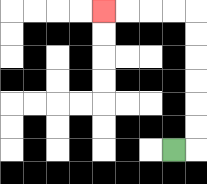{'start': '[7, 6]', 'end': '[4, 0]', 'path_directions': 'R,U,U,U,U,U,U,L,L,L,L', 'path_coordinates': '[[7, 6], [8, 6], [8, 5], [8, 4], [8, 3], [8, 2], [8, 1], [8, 0], [7, 0], [6, 0], [5, 0], [4, 0]]'}